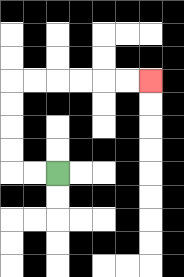{'start': '[2, 7]', 'end': '[6, 3]', 'path_directions': 'L,L,U,U,U,U,R,R,R,R,R,R', 'path_coordinates': '[[2, 7], [1, 7], [0, 7], [0, 6], [0, 5], [0, 4], [0, 3], [1, 3], [2, 3], [3, 3], [4, 3], [5, 3], [6, 3]]'}